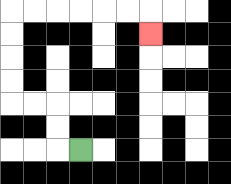{'start': '[3, 6]', 'end': '[6, 1]', 'path_directions': 'L,U,U,L,L,U,U,U,U,R,R,R,R,R,R,D', 'path_coordinates': '[[3, 6], [2, 6], [2, 5], [2, 4], [1, 4], [0, 4], [0, 3], [0, 2], [0, 1], [0, 0], [1, 0], [2, 0], [3, 0], [4, 0], [5, 0], [6, 0], [6, 1]]'}